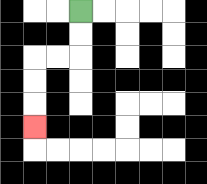{'start': '[3, 0]', 'end': '[1, 5]', 'path_directions': 'D,D,L,L,D,D,D', 'path_coordinates': '[[3, 0], [3, 1], [3, 2], [2, 2], [1, 2], [1, 3], [1, 4], [1, 5]]'}